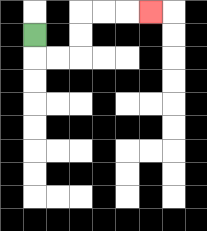{'start': '[1, 1]', 'end': '[6, 0]', 'path_directions': 'D,R,R,U,U,R,R,R', 'path_coordinates': '[[1, 1], [1, 2], [2, 2], [3, 2], [3, 1], [3, 0], [4, 0], [5, 0], [6, 0]]'}